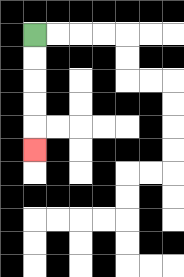{'start': '[1, 1]', 'end': '[1, 6]', 'path_directions': 'D,D,D,D,D', 'path_coordinates': '[[1, 1], [1, 2], [1, 3], [1, 4], [1, 5], [1, 6]]'}